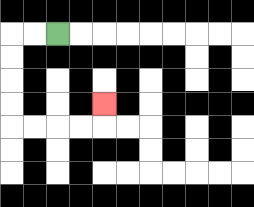{'start': '[2, 1]', 'end': '[4, 4]', 'path_directions': 'L,L,D,D,D,D,R,R,R,R,U', 'path_coordinates': '[[2, 1], [1, 1], [0, 1], [0, 2], [0, 3], [0, 4], [0, 5], [1, 5], [2, 5], [3, 5], [4, 5], [4, 4]]'}